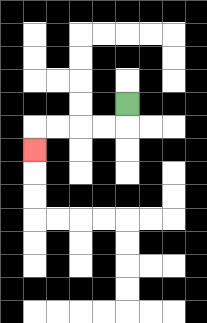{'start': '[5, 4]', 'end': '[1, 6]', 'path_directions': 'D,L,L,L,L,D', 'path_coordinates': '[[5, 4], [5, 5], [4, 5], [3, 5], [2, 5], [1, 5], [1, 6]]'}